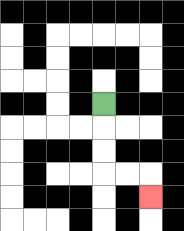{'start': '[4, 4]', 'end': '[6, 8]', 'path_directions': 'D,D,D,R,R,D', 'path_coordinates': '[[4, 4], [4, 5], [4, 6], [4, 7], [5, 7], [6, 7], [6, 8]]'}